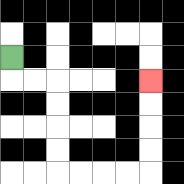{'start': '[0, 2]', 'end': '[6, 3]', 'path_directions': 'D,R,R,D,D,D,D,R,R,R,R,U,U,U,U', 'path_coordinates': '[[0, 2], [0, 3], [1, 3], [2, 3], [2, 4], [2, 5], [2, 6], [2, 7], [3, 7], [4, 7], [5, 7], [6, 7], [6, 6], [6, 5], [6, 4], [6, 3]]'}